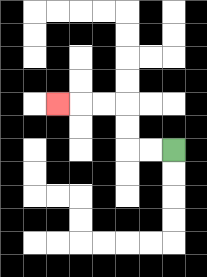{'start': '[7, 6]', 'end': '[2, 4]', 'path_directions': 'L,L,U,U,L,L,L', 'path_coordinates': '[[7, 6], [6, 6], [5, 6], [5, 5], [5, 4], [4, 4], [3, 4], [2, 4]]'}